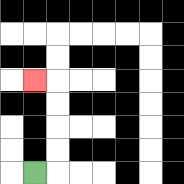{'start': '[1, 7]', 'end': '[1, 3]', 'path_directions': 'R,U,U,U,U,L', 'path_coordinates': '[[1, 7], [2, 7], [2, 6], [2, 5], [2, 4], [2, 3], [1, 3]]'}